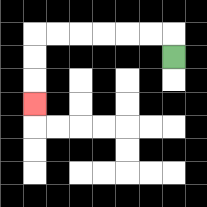{'start': '[7, 2]', 'end': '[1, 4]', 'path_directions': 'U,L,L,L,L,L,L,D,D,D', 'path_coordinates': '[[7, 2], [7, 1], [6, 1], [5, 1], [4, 1], [3, 1], [2, 1], [1, 1], [1, 2], [1, 3], [1, 4]]'}